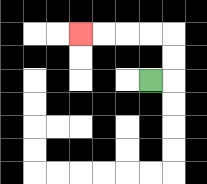{'start': '[6, 3]', 'end': '[3, 1]', 'path_directions': 'R,U,U,L,L,L,L', 'path_coordinates': '[[6, 3], [7, 3], [7, 2], [7, 1], [6, 1], [5, 1], [4, 1], [3, 1]]'}